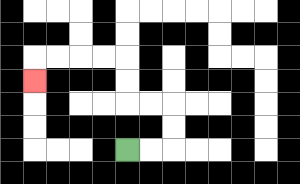{'start': '[5, 6]', 'end': '[1, 3]', 'path_directions': 'R,R,U,U,L,L,U,U,L,L,L,L,D', 'path_coordinates': '[[5, 6], [6, 6], [7, 6], [7, 5], [7, 4], [6, 4], [5, 4], [5, 3], [5, 2], [4, 2], [3, 2], [2, 2], [1, 2], [1, 3]]'}